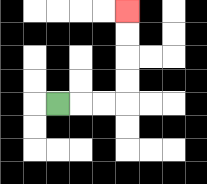{'start': '[2, 4]', 'end': '[5, 0]', 'path_directions': 'R,R,R,U,U,U,U', 'path_coordinates': '[[2, 4], [3, 4], [4, 4], [5, 4], [5, 3], [5, 2], [5, 1], [5, 0]]'}